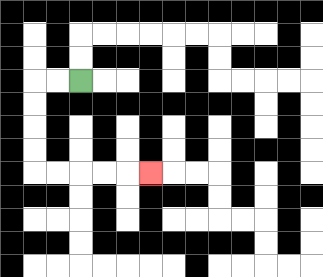{'start': '[3, 3]', 'end': '[6, 7]', 'path_directions': 'L,L,D,D,D,D,R,R,R,R,R', 'path_coordinates': '[[3, 3], [2, 3], [1, 3], [1, 4], [1, 5], [1, 6], [1, 7], [2, 7], [3, 7], [4, 7], [5, 7], [6, 7]]'}